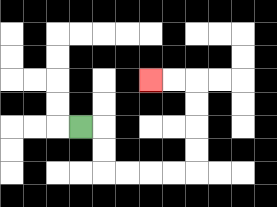{'start': '[3, 5]', 'end': '[6, 3]', 'path_directions': 'R,D,D,R,R,R,R,U,U,U,U,L,L', 'path_coordinates': '[[3, 5], [4, 5], [4, 6], [4, 7], [5, 7], [6, 7], [7, 7], [8, 7], [8, 6], [8, 5], [8, 4], [8, 3], [7, 3], [6, 3]]'}